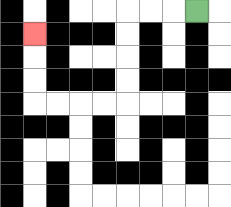{'start': '[8, 0]', 'end': '[1, 1]', 'path_directions': 'L,L,L,D,D,D,D,L,L,L,L,U,U,U', 'path_coordinates': '[[8, 0], [7, 0], [6, 0], [5, 0], [5, 1], [5, 2], [5, 3], [5, 4], [4, 4], [3, 4], [2, 4], [1, 4], [1, 3], [1, 2], [1, 1]]'}